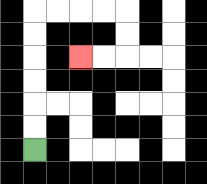{'start': '[1, 6]', 'end': '[3, 2]', 'path_directions': 'U,U,U,U,U,U,R,R,R,R,D,D,L,L', 'path_coordinates': '[[1, 6], [1, 5], [1, 4], [1, 3], [1, 2], [1, 1], [1, 0], [2, 0], [3, 0], [4, 0], [5, 0], [5, 1], [5, 2], [4, 2], [3, 2]]'}